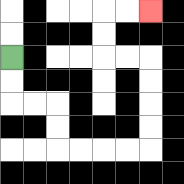{'start': '[0, 2]', 'end': '[6, 0]', 'path_directions': 'D,D,R,R,D,D,R,R,R,R,U,U,U,U,L,L,U,U,R,R', 'path_coordinates': '[[0, 2], [0, 3], [0, 4], [1, 4], [2, 4], [2, 5], [2, 6], [3, 6], [4, 6], [5, 6], [6, 6], [6, 5], [6, 4], [6, 3], [6, 2], [5, 2], [4, 2], [4, 1], [4, 0], [5, 0], [6, 0]]'}